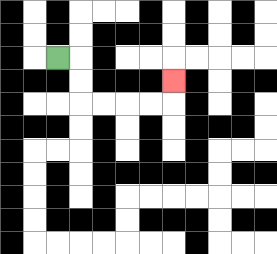{'start': '[2, 2]', 'end': '[7, 3]', 'path_directions': 'R,D,D,R,R,R,R,U', 'path_coordinates': '[[2, 2], [3, 2], [3, 3], [3, 4], [4, 4], [5, 4], [6, 4], [7, 4], [7, 3]]'}